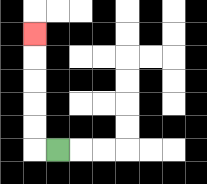{'start': '[2, 6]', 'end': '[1, 1]', 'path_directions': 'L,U,U,U,U,U', 'path_coordinates': '[[2, 6], [1, 6], [1, 5], [1, 4], [1, 3], [1, 2], [1, 1]]'}